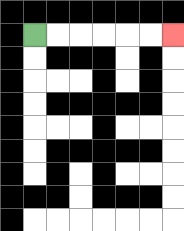{'start': '[1, 1]', 'end': '[7, 1]', 'path_directions': 'R,R,R,R,R,R', 'path_coordinates': '[[1, 1], [2, 1], [3, 1], [4, 1], [5, 1], [6, 1], [7, 1]]'}